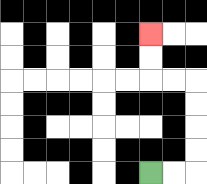{'start': '[6, 7]', 'end': '[6, 1]', 'path_directions': 'R,R,U,U,U,U,L,L,U,U', 'path_coordinates': '[[6, 7], [7, 7], [8, 7], [8, 6], [8, 5], [8, 4], [8, 3], [7, 3], [6, 3], [6, 2], [6, 1]]'}